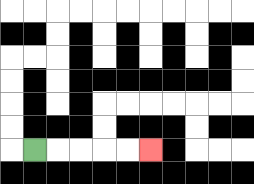{'start': '[1, 6]', 'end': '[6, 6]', 'path_directions': 'R,R,R,R,R', 'path_coordinates': '[[1, 6], [2, 6], [3, 6], [4, 6], [5, 6], [6, 6]]'}